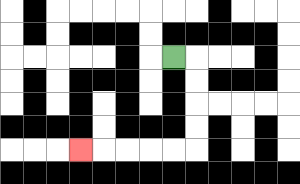{'start': '[7, 2]', 'end': '[3, 6]', 'path_directions': 'R,D,D,D,D,L,L,L,L,L', 'path_coordinates': '[[7, 2], [8, 2], [8, 3], [8, 4], [8, 5], [8, 6], [7, 6], [6, 6], [5, 6], [4, 6], [3, 6]]'}